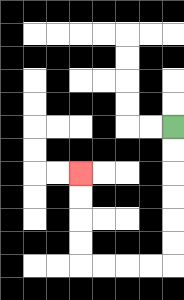{'start': '[7, 5]', 'end': '[3, 7]', 'path_directions': 'D,D,D,D,D,D,L,L,L,L,U,U,U,U', 'path_coordinates': '[[7, 5], [7, 6], [7, 7], [7, 8], [7, 9], [7, 10], [7, 11], [6, 11], [5, 11], [4, 11], [3, 11], [3, 10], [3, 9], [3, 8], [3, 7]]'}